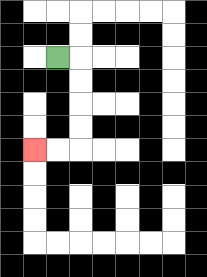{'start': '[2, 2]', 'end': '[1, 6]', 'path_directions': 'R,D,D,D,D,L,L', 'path_coordinates': '[[2, 2], [3, 2], [3, 3], [3, 4], [3, 5], [3, 6], [2, 6], [1, 6]]'}